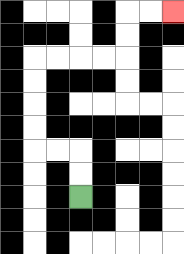{'start': '[3, 8]', 'end': '[7, 0]', 'path_directions': 'U,U,L,L,U,U,U,U,R,R,R,R,U,U,R,R', 'path_coordinates': '[[3, 8], [3, 7], [3, 6], [2, 6], [1, 6], [1, 5], [1, 4], [1, 3], [1, 2], [2, 2], [3, 2], [4, 2], [5, 2], [5, 1], [5, 0], [6, 0], [7, 0]]'}